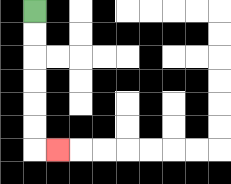{'start': '[1, 0]', 'end': '[2, 6]', 'path_directions': 'D,D,D,D,D,D,R', 'path_coordinates': '[[1, 0], [1, 1], [1, 2], [1, 3], [1, 4], [1, 5], [1, 6], [2, 6]]'}